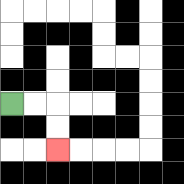{'start': '[0, 4]', 'end': '[2, 6]', 'path_directions': 'R,R,D,D', 'path_coordinates': '[[0, 4], [1, 4], [2, 4], [2, 5], [2, 6]]'}